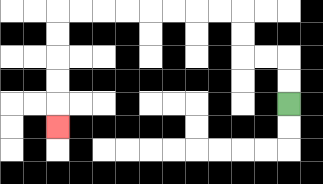{'start': '[12, 4]', 'end': '[2, 5]', 'path_directions': 'U,U,L,L,U,U,L,L,L,L,L,L,L,L,D,D,D,D,D', 'path_coordinates': '[[12, 4], [12, 3], [12, 2], [11, 2], [10, 2], [10, 1], [10, 0], [9, 0], [8, 0], [7, 0], [6, 0], [5, 0], [4, 0], [3, 0], [2, 0], [2, 1], [2, 2], [2, 3], [2, 4], [2, 5]]'}